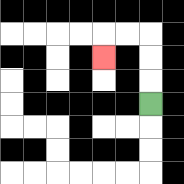{'start': '[6, 4]', 'end': '[4, 2]', 'path_directions': 'U,U,U,L,L,D', 'path_coordinates': '[[6, 4], [6, 3], [6, 2], [6, 1], [5, 1], [4, 1], [4, 2]]'}